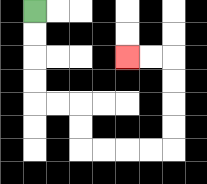{'start': '[1, 0]', 'end': '[5, 2]', 'path_directions': 'D,D,D,D,R,R,D,D,R,R,R,R,U,U,U,U,L,L', 'path_coordinates': '[[1, 0], [1, 1], [1, 2], [1, 3], [1, 4], [2, 4], [3, 4], [3, 5], [3, 6], [4, 6], [5, 6], [6, 6], [7, 6], [7, 5], [7, 4], [7, 3], [7, 2], [6, 2], [5, 2]]'}